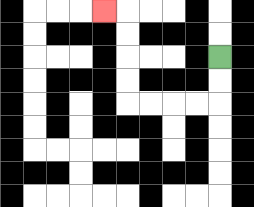{'start': '[9, 2]', 'end': '[4, 0]', 'path_directions': 'D,D,L,L,L,L,U,U,U,U,L', 'path_coordinates': '[[9, 2], [9, 3], [9, 4], [8, 4], [7, 4], [6, 4], [5, 4], [5, 3], [5, 2], [5, 1], [5, 0], [4, 0]]'}